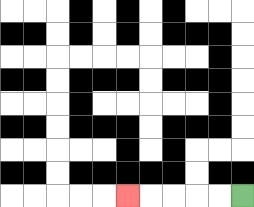{'start': '[10, 8]', 'end': '[5, 8]', 'path_directions': 'L,L,L,L,L', 'path_coordinates': '[[10, 8], [9, 8], [8, 8], [7, 8], [6, 8], [5, 8]]'}